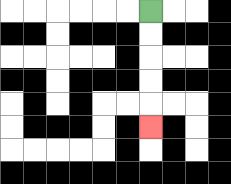{'start': '[6, 0]', 'end': '[6, 5]', 'path_directions': 'D,D,D,D,D', 'path_coordinates': '[[6, 0], [6, 1], [6, 2], [6, 3], [6, 4], [6, 5]]'}